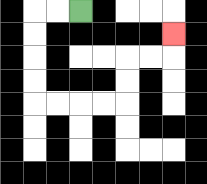{'start': '[3, 0]', 'end': '[7, 1]', 'path_directions': 'L,L,D,D,D,D,R,R,R,R,U,U,R,R,U', 'path_coordinates': '[[3, 0], [2, 0], [1, 0], [1, 1], [1, 2], [1, 3], [1, 4], [2, 4], [3, 4], [4, 4], [5, 4], [5, 3], [5, 2], [6, 2], [7, 2], [7, 1]]'}